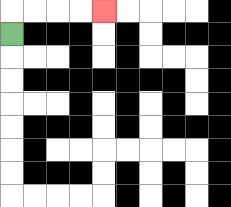{'start': '[0, 1]', 'end': '[4, 0]', 'path_directions': 'U,R,R,R,R', 'path_coordinates': '[[0, 1], [0, 0], [1, 0], [2, 0], [3, 0], [4, 0]]'}